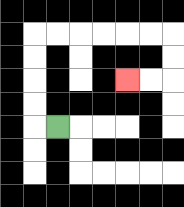{'start': '[2, 5]', 'end': '[5, 3]', 'path_directions': 'L,U,U,U,U,R,R,R,R,R,R,D,D,L,L', 'path_coordinates': '[[2, 5], [1, 5], [1, 4], [1, 3], [1, 2], [1, 1], [2, 1], [3, 1], [4, 1], [5, 1], [6, 1], [7, 1], [7, 2], [7, 3], [6, 3], [5, 3]]'}